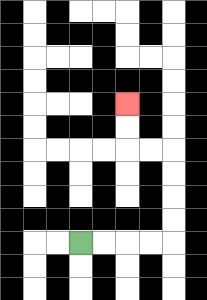{'start': '[3, 10]', 'end': '[5, 4]', 'path_directions': 'R,R,R,R,U,U,U,U,L,L,U,U', 'path_coordinates': '[[3, 10], [4, 10], [5, 10], [6, 10], [7, 10], [7, 9], [7, 8], [7, 7], [7, 6], [6, 6], [5, 6], [5, 5], [5, 4]]'}